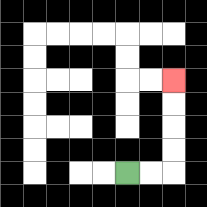{'start': '[5, 7]', 'end': '[7, 3]', 'path_directions': 'R,R,U,U,U,U', 'path_coordinates': '[[5, 7], [6, 7], [7, 7], [7, 6], [7, 5], [7, 4], [7, 3]]'}